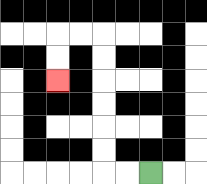{'start': '[6, 7]', 'end': '[2, 3]', 'path_directions': 'L,L,U,U,U,U,U,U,L,L,D,D', 'path_coordinates': '[[6, 7], [5, 7], [4, 7], [4, 6], [4, 5], [4, 4], [4, 3], [4, 2], [4, 1], [3, 1], [2, 1], [2, 2], [2, 3]]'}